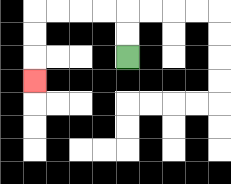{'start': '[5, 2]', 'end': '[1, 3]', 'path_directions': 'U,U,L,L,L,L,D,D,D', 'path_coordinates': '[[5, 2], [5, 1], [5, 0], [4, 0], [3, 0], [2, 0], [1, 0], [1, 1], [1, 2], [1, 3]]'}